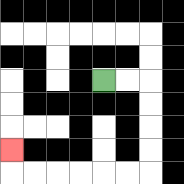{'start': '[4, 3]', 'end': '[0, 6]', 'path_directions': 'R,R,D,D,D,D,L,L,L,L,L,L,U', 'path_coordinates': '[[4, 3], [5, 3], [6, 3], [6, 4], [6, 5], [6, 6], [6, 7], [5, 7], [4, 7], [3, 7], [2, 7], [1, 7], [0, 7], [0, 6]]'}